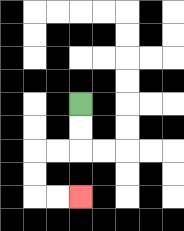{'start': '[3, 4]', 'end': '[3, 8]', 'path_directions': 'D,D,L,L,D,D,R,R', 'path_coordinates': '[[3, 4], [3, 5], [3, 6], [2, 6], [1, 6], [1, 7], [1, 8], [2, 8], [3, 8]]'}